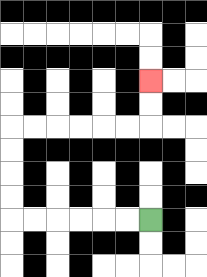{'start': '[6, 9]', 'end': '[6, 3]', 'path_directions': 'L,L,L,L,L,L,U,U,U,U,R,R,R,R,R,R,U,U', 'path_coordinates': '[[6, 9], [5, 9], [4, 9], [3, 9], [2, 9], [1, 9], [0, 9], [0, 8], [0, 7], [0, 6], [0, 5], [1, 5], [2, 5], [3, 5], [4, 5], [5, 5], [6, 5], [6, 4], [6, 3]]'}